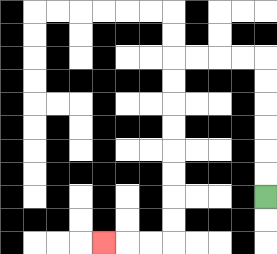{'start': '[11, 8]', 'end': '[4, 10]', 'path_directions': 'U,U,U,U,U,U,L,L,L,L,D,D,D,D,D,D,D,D,L,L,L', 'path_coordinates': '[[11, 8], [11, 7], [11, 6], [11, 5], [11, 4], [11, 3], [11, 2], [10, 2], [9, 2], [8, 2], [7, 2], [7, 3], [7, 4], [7, 5], [7, 6], [7, 7], [7, 8], [7, 9], [7, 10], [6, 10], [5, 10], [4, 10]]'}